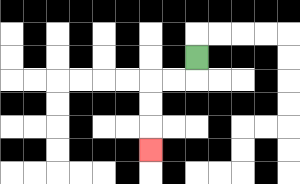{'start': '[8, 2]', 'end': '[6, 6]', 'path_directions': 'D,L,L,D,D,D', 'path_coordinates': '[[8, 2], [8, 3], [7, 3], [6, 3], [6, 4], [6, 5], [6, 6]]'}